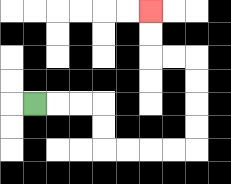{'start': '[1, 4]', 'end': '[6, 0]', 'path_directions': 'R,R,R,D,D,R,R,R,R,U,U,U,U,L,L,U,U', 'path_coordinates': '[[1, 4], [2, 4], [3, 4], [4, 4], [4, 5], [4, 6], [5, 6], [6, 6], [7, 6], [8, 6], [8, 5], [8, 4], [8, 3], [8, 2], [7, 2], [6, 2], [6, 1], [6, 0]]'}